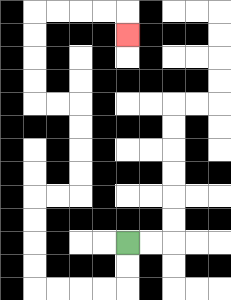{'start': '[5, 10]', 'end': '[5, 1]', 'path_directions': 'D,D,L,L,L,L,U,U,U,U,R,R,U,U,U,U,L,L,U,U,U,U,R,R,R,R,D', 'path_coordinates': '[[5, 10], [5, 11], [5, 12], [4, 12], [3, 12], [2, 12], [1, 12], [1, 11], [1, 10], [1, 9], [1, 8], [2, 8], [3, 8], [3, 7], [3, 6], [3, 5], [3, 4], [2, 4], [1, 4], [1, 3], [1, 2], [1, 1], [1, 0], [2, 0], [3, 0], [4, 0], [5, 0], [5, 1]]'}